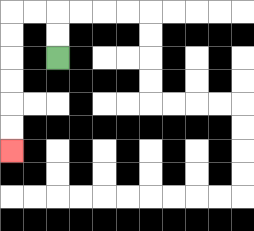{'start': '[2, 2]', 'end': '[0, 6]', 'path_directions': 'U,U,L,L,D,D,D,D,D,D', 'path_coordinates': '[[2, 2], [2, 1], [2, 0], [1, 0], [0, 0], [0, 1], [0, 2], [0, 3], [0, 4], [0, 5], [0, 6]]'}